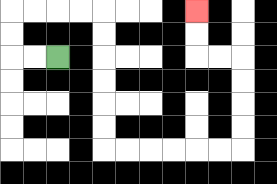{'start': '[2, 2]', 'end': '[8, 0]', 'path_directions': 'L,L,U,U,R,R,R,R,D,D,D,D,D,D,R,R,R,R,R,R,U,U,U,U,L,L,U,U', 'path_coordinates': '[[2, 2], [1, 2], [0, 2], [0, 1], [0, 0], [1, 0], [2, 0], [3, 0], [4, 0], [4, 1], [4, 2], [4, 3], [4, 4], [4, 5], [4, 6], [5, 6], [6, 6], [7, 6], [8, 6], [9, 6], [10, 6], [10, 5], [10, 4], [10, 3], [10, 2], [9, 2], [8, 2], [8, 1], [8, 0]]'}